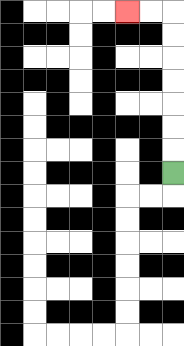{'start': '[7, 7]', 'end': '[5, 0]', 'path_directions': 'U,U,U,U,U,U,U,L,L', 'path_coordinates': '[[7, 7], [7, 6], [7, 5], [7, 4], [7, 3], [7, 2], [7, 1], [7, 0], [6, 0], [5, 0]]'}